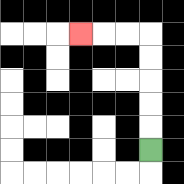{'start': '[6, 6]', 'end': '[3, 1]', 'path_directions': 'U,U,U,U,U,L,L,L', 'path_coordinates': '[[6, 6], [6, 5], [6, 4], [6, 3], [6, 2], [6, 1], [5, 1], [4, 1], [3, 1]]'}